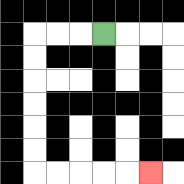{'start': '[4, 1]', 'end': '[6, 7]', 'path_directions': 'L,L,L,D,D,D,D,D,D,R,R,R,R,R', 'path_coordinates': '[[4, 1], [3, 1], [2, 1], [1, 1], [1, 2], [1, 3], [1, 4], [1, 5], [1, 6], [1, 7], [2, 7], [3, 7], [4, 7], [5, 7], [6, 7]]'}